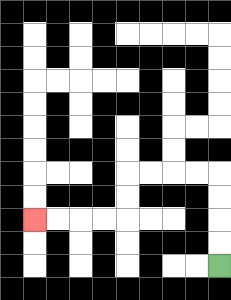{'start': '[9, 11]', 'end': '[1, 9]', 'path_directions': 'U,U,U,U,L,L,L,L,D,D,L,L,L,L', 'path_coordinates': '[[9, 11], [9, 10], [9, 9], [9, 8], [9, 7], [8, 7], [7, 7], [6, 7], [5, 7], [5, 8], [5, 9], [4, 9], [3, 9], [2, 9], [1, 9]]'}